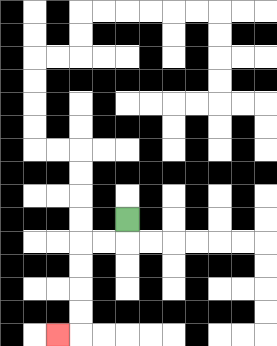{'start': '[5, 9]', 'end': '[2, 14]', 'path_directions': 'D,L,L,D,D,D,D,L', 'path_coordinates': '[[5, 9], [5, 10], [4, 10], [3, 10], [3, 11], [3, 12], [3, 13], [3, 14], [2, 14]]'}